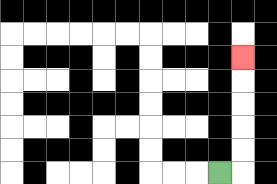{'start': '[9, 7]', 'end': '[10, 2]', 'path_directions': 'R,U,U,U,U,U', 'path_coordinates': '[[9, 7], [10, 7], [10, 6], [10, 5], [10, 4], [10, 3], [10, 2]]'}